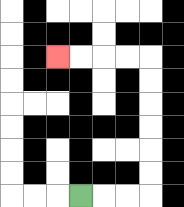{'start': '[3, 8]', 'end': '[2, 2]', 'path_directions': 'R,R,R,U,U,U,U,U,U,L,L,L,L', 'path_coordinates': '[[3, 8], [4, 8], [5, 8], [6, 8], [6, 7], [6, 6], [6, 5], [6, 4], [6, 3], [6, 2], [5, 2], [4, 2], [3, 2], [2, 2]]'}